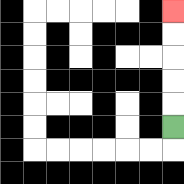{'start': '[7, 5]', 'end': '[7, 0]', 'path_directions': 'U,U,U,U,U', 'path_coordinates': '[[7, 5], [7, 4], [7, 3], [7, 2], [7, 1], [7, 0]]'}